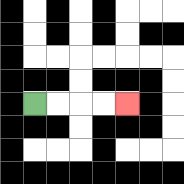{'start': '[1, 4]', 'end': '[5, 4]', 'path_directions': 'R,R,R,R', 'path_coordinates': '[[1, 4], [2, 4], [3, 4], [4, 4], [5, 4]]'}